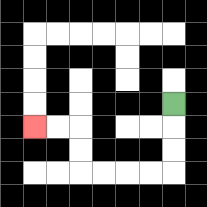{'start': '[7, 4]', 'end': '[1, 5]', 'path_directions': 'D,D,D,L,L,L,L,U,U,L,L', 'path_coordinates': '[[7, 4], [7, 5], [7, 6], [7, 7], [6, 7], [5, 7], [4, 7], [3, 7], [3, 6], [3, 5], [2, 5], [1, 5]]'}